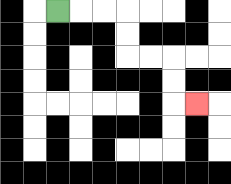{'start': '[2, 0]', 'end': '[8, 4]', 'path_directions': 'R,R,R,D,D,R,R,D,D,R', 'path_coordinates': '[[2, 0], [3, 0], [4, 0], [5, 0], [5, 1], [5, 2], [6, 2], [7, 2], [7, 3], [7, 4], [8, 4]]'}